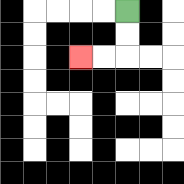{'start': '[5, 0]', 'end': '[3, 2]', 'path_directions': 'D,D,L,L', 'path_coordinates': '[[5, 0], [5, 1], [5, 2], [4, 2], [3, 2]]'}